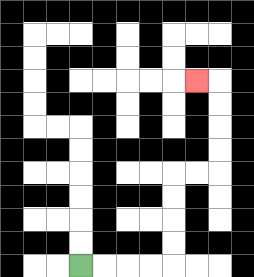{'start': '[3, 11]', 'end': '[8, 3]', 'path_directions': 'R,R,R,R,U,U,U,U,R,R,U,U,U,U,L', 'path_coordinates': '[[3, 11], [4, 11], [5, 11], [6, 11], [7, 11], [7, 10], [7, 9], [7, 8], [7, 7], [8, 7], [9, 7], [9, 6], [9, 5], [9, 4], [9, 3], [8, 3]]'}